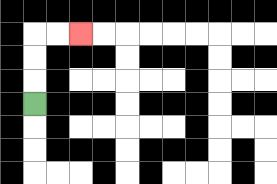{'start': '[1, 4]', 'end': '[3, 1]', 'path_directions': 'U,U,U,R,R', 'path_coordinates': '[[1, 4], [1, 3], [1, 2], [1, 1], [2, 1], [3, 1]]'}